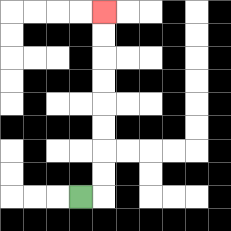{'start': '[3, 8]', 'end': '[4, 0]', 'path_directions': 'R,U,U,U,U,U,U,U,U', 'path_coordinates': '[[3, 8], [4, 8], [4, 7], [4, 6], [4, 5], [4, 4], [4, 3], [4, 2], [4, 1], [4, 0]]'}